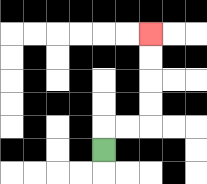{'start': '[4, 6]', 'end': '[6, 1]', 'path_directions': 'U,R,R,U,U,U,U', 'path_coordinates': '[[4, 6], [4, 5], [5, 5], [6, 5], [6, 4], [6, 3], [6, 2], [6, 1]]'}